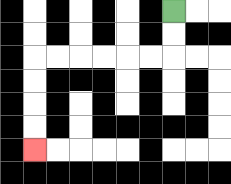{'start': '[7, 0]', 'end': '[1, 6]', 'path_directions': 'D,D,L,L,L,L,L,L,D,D,D,D', 'path_coordinates': '[[7, 0], [7, 1], [7, 2], [6, 2], [5, 2], [4, 2], [3, 2], [2, 2], [1, 2], [1, 3], [1, 4], [1, 5], [1, 6]]'}